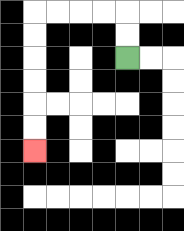{'start': '[5, 2]', 'end': '[1, 6]', 'path_directions': 'U,U,L,L,L,L,D,D,D,D,D,D', 'path_coordinates': '[[5, 2], [5, 1], [5, 0], [4, 0], [3, 0], [2, 0], [1, 0], [1, 1], [1, 2], [1, 3], [1, 4], [1, 5], [1, 6]]'}